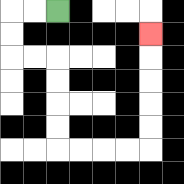{'start': '[2, 0]', 'end': '[6, 1]', 'path_directions': 'L,L,D,D,R,R,D,D,D,D,R,R,R,R,U,U,U,U,U', 'path_coordinates': '[[2, 0], [1, 0], [0, 0], [0, 1], [0, 2], [1, 2], [2, 2], [2, 3], [2, 4], [2, 5], [2, 6], [3, 6], [4, 6], [5, 6], [6, 6], [6, 5], [6, 4], [6, 3], [6, 2], [6, 1]]'}